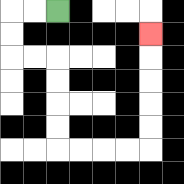{'start': '[2, 0]', 'end': '[6, 1]', 'path_directions': 'L,L,D,D,R,R,D,D,D,D,R,R,R,R,U,U,U,U,U', 'path_coordinates': '[[2, 0], [1, 0], [0, 0], [0, 1], [0, 2], [1, 2], [2, 2], [2, 3], [2, 4], [2, 5], [2, 6], [3, 6], [4, 6], [5, 6], [6, 6], [6, 5], [6, 4], [6, 3], [6, 2], [6, 1]]'}